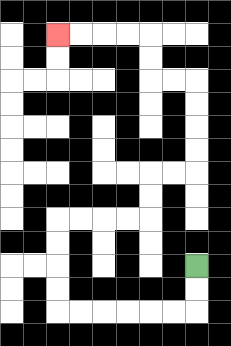{'start': '[8, 11]', 'end': '[2, 1]', 'path_directions': 'D,D,L,L,L,L,L,L,U,U,U,U,R,R,R,R,U,U,R,R,U,U,U,U,L,L,U,U,L,L,L,L', 'path_coordinates': '[[8, 11], [8, 12], [8, 13], [7, 13], [6, 13], [5, 13], [4, 13], [3, 13], [2, 13], [2, 12], [2, 11], [2, 10], [2, 9], [3, 9], [4, 9], [5, 9], [6, 9], [6, 8], [6, 7], [7, 7], [8, 7], [8, 6], [8, 5], [8, 4], [8, 3], [7, 3], [6, 3], [6, 2], [6, 1], [5, 1], [4, 1], [3, 1], [2, 1]]'}